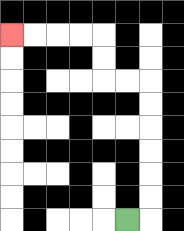{'start': '[5, 9]', 'end': '[0, 1]', 'path_directions': 'R,U,U,U,U,U,U,L,L,U,U,L,L,L,L', 'path_coordinates': '[[5, 9], [6, 9], [6, 8], [6, 7], [6, 6], [6, 5], [6, 4], [6, 3], [5, 3], [4, 3], [4, 2], [4, 1], [3, 1], [2, 1], [1, 1], [0, 1]]'}